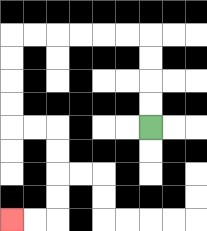{'start': '[6, 5]', 'end': '[0, 9]', 'path_directions': 'U,U,U,U,L,L,L,L,L,L,D,D,D,D,R,R,D,D,D,D,L,L', 'path_coordinates': '[[6, 5], [6, 4], [6, 3], [6, 2], [6, 1], [5, 1], [4, 1], [3, 1], [2, 1], [1, 1], [0, 1], [0, 2], [0, 3], [0, 4], [0, 5], [1, 5], [2, 5], [2, 6], [2, 7], [2, 8], [2, 9], [1, 9], [0, 9]]'}